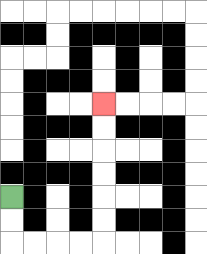{'start': '[0, 8]', 'end': '[4, 4]', 'path_directions': 'D,D,R,R,R,R,U,U,U,U,U,U', 'path_coordinates': '[[0, 8], [0, 9], [0, 10], [1, 10], [2, 10], [3, 10], [4, 10], [4, 9], [4, 8], [4, 7], [4, 6], [4, 5], [4, 4]]'}